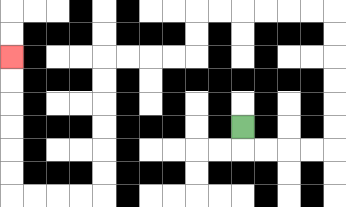{'start': '[10, 5]', 'end': '[0, 2]', 'path_directions': 'D,R,R,R,R,U,U,U,U,U,U,L,L,L,L,L,L,D,D,L,L,L,L,D,D,D,D,D,D,L,L,L,L,U,U,U,U,U,U', 'path_coordinates': '[[10, 5], [10, 6], [11, 6], [12, 6], [13, 6], [14, 6], [14, 5], [14, 4], [14, 3], [14, 2], [14, 1], [14, 0], [13, 0], [12, 0], [11, 0], [10, 0], [9, 0], [8, 0], [8, 1], [8, 2], [7, 2], [6, 2], [5, 2], [4, 2], [4, 3], [4, 4], [4, 5], [4, 6], [4, 7], [4, 8], [3, 8], [2, 8], [1, 8], [0, 8], [0, 7], [0, 6], [0, 5], [0, 4], [0, 3], [0, 2]]'}